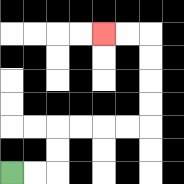{'start': '[0, 7]', 'end': '[4, 1]', 'path_directions': 'R,R,U,U,R,R,R,R,U,U,U,U,L,L', 'path_coordinates': '[[0, 7], [1, 7], [2, 7], [2, 6], [2, 5], [3, 5], [4, 5], [5, 5], [6, 5], [6, 4], [6, 3], [6, 2], [6, 1], [5, 1], [4, 1]]'}